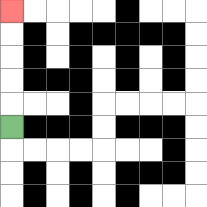{'start': '[0, 5]', 'end': '[0, 0]', 'path_directions': 'U,U,U,U,U', 'path_coordinates': '[[0, 5], [0, 4], [0, 3], [0, 2], [0, 1], [0, 0]]'}